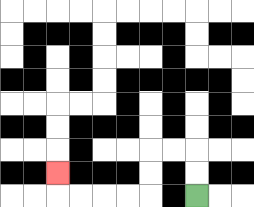{'start': '[8, 8]', 'end': '[2, 7]', 'path_directions': 'U,U,L,L,D,D,L,L,L,L,U', 'path_coordinates': '[[8, 8], [8, 7], [8, 6], [7, 6], [6, 6], [6, 7], [6, 8], [5, 8], [4, 8], [3, 8], [2, 8], [2, 7]]'}